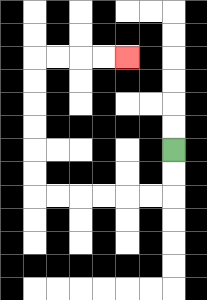{'start': '[7, 6]', 'end': '[5, 2]', 'path_directions': 'D,D,L,L,L,L,L,L,U,U,U,U,U,U,R,R,R,R', 'path_coordinates': '[[7, 6], [7, 7], [7, 8], [6, 8], [5, 8], [4, 8], [3, 8], [2, 8], [1, 8], [1, 7], [1, 6], [1, 5], [1, 4], [1, 3], [1, 2], [2, 2], [3, 2], [4, 2], [5, 2]]'}